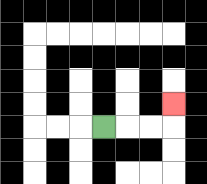{'start': '[4, 5]', 'end': '[7, 4]', 'path_directions': 'R,R,R,U', 'path_coordinates': '[[4, 5], [5, 5], [6, 5], [7, 5], [7, 4]]'}